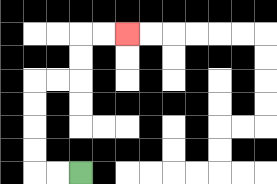{'start': '[3, 7]', 'end': '[5, 1]', 'path_directions': 'L,L,U,U,U,U,R,R,U,U,R,R', 'path_coordinates': '[[3, 7], [2, 7], [1, 7], [1, 6], [1, 5], [1, 4], [1, 3], [2, 3], [3, 3], [3, 2], [3, 1], [4, 1], [5, 1]]'}